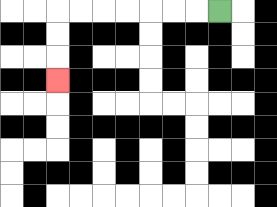{'start': '[9, 0]', 'end': '[2, 3]', 'path_directions': 'L,L,L,L,L,L,L,D,D,D', 'path_coordinates': '[[9, 0], [8, 0], [7, 0], [6, 0], [5, 0], [4, 0], [3, 0], [2, 0], [2, 1], [2, 2], [2, 3]]'}